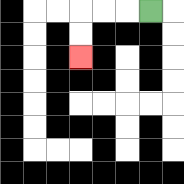{'start': '[6, 0]', 'end': '[3, 2]', 'path_directions': 'L,L,L,D,D', 'path_coordinates': '[[6, 0], [5, 0], [4, 0], [3, 0], [3, 1], [3, 2]]'}